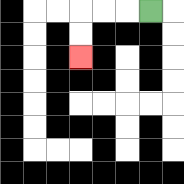{'start': '[6, 0]', 'end': '[3, 2]', 'path_directions': 'L,L,L,D,D', 'path_coordinates': '[[6, 0], [5, 0], [4, 0], [3, 0], [3, 1], [3, 2]]'}